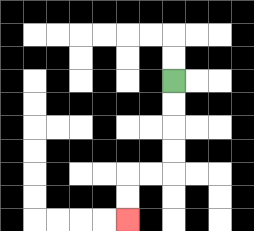{'start': '[7, 3]', 'end': '[5, 9]', 'path_directions': 'D,D,D,D,L,L,D,D', 'path_coordinates': '[[7, 3], [7, 4], [7, 5], [7, 6], [7, 7], [6, 7], [5, 7], [5, 8], [5, 9]]'}